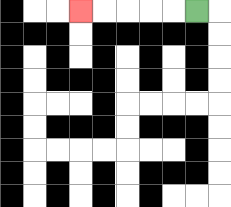{'start': '[8, 0]', 'end': '[3, 0]', 'path_directions': 'L,L,L,L,L', 'path_coordinates': '[[8, 0], [7, 0], [6, 0], [5, 0], [4, 0], [3, 0]]'}